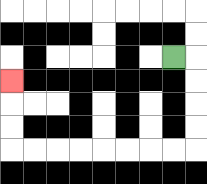{'start': '[7, 2]', 'end': '[0, 3]', 'path_directions': 'R,D,D,D,D,L,L,L,L,L,L,L,L,U,U,U', 'path_coordinates': '[[7, 2], [8, 2], [8, 3], [8, 4], [8, 5], [8, 6], [7, 6], [6, 6], [5, 6], [4, 6], [3, 6], [2, 6], [1, 6], [0, 6], [0, 5], [0, 4], [0, 3]]'}